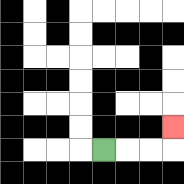{'start': '[4, 6]', 'end': '[7, 5]', 'path_directions': 'R,R,R,U', 'path_coordinates': '[[4, 6], [5, 6], [6, 6], [7, 6], [7, 5]]'}